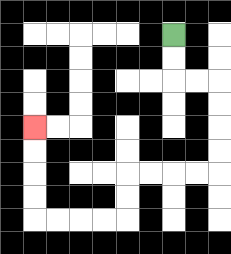{'start': '[7, 1]', 'end': '[1, 5]', 'path_directions': 'D,D,R,R,D,D,D,D,L,L,L,L,D,D,L,L,L,L,U,U,U,U', 'path_coordinates': '[[7, 1], [7, 2], [7, 3], [8, 3], [9, 3], [9, 4], [9, 5], [9, 6], [9, 7], [8, 7], [7, 7], [6, 7], [5, 7], [5, 8], [5, 9], [4, 9], [3, 9], [2, 9], [1, 9], [1, 8], [1, 7], [1, 6], [1, 5]]'}